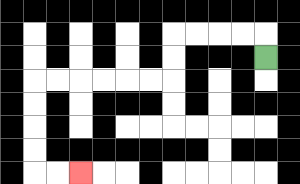{'start': '[11, 2]', 'end': '[3, 7]', 'path_directions': 'U,L,L,L,L,D,D,L,L,L,L,L,L,D,D,D,D,R,R', 'path_coordinates': '[[11, 2], [11, 1], [10, 1], [9, 1], [8, 1], [7, 1], [7, 2], [7, 3], [6, 3], [5, 3], [4, 3], [3, 3], [2, 3], [1, 3], [1, 4], [1, 5], [1, 6], [1, 7], [2, 7], [3, 7]]'}